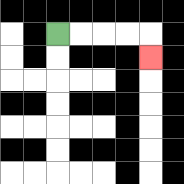{'start': '[2, 1]', 'end': '[6, 2]', 'path_directions': 'R,R,R,R,D', 'path_coordinates': '[[2, 1], [3, 1], [4, 1], [5, 1], [6, 1], [6, 2]]'}